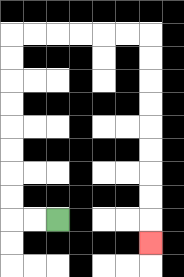{'start': '[2, 9]', 'end': '[6, 10]', 'path_directions': 'L,L,U,U,U,U,U,U,U,U,R,R,R,R,R,R,D,D,D,D,D,D,D,D,D', 'path_coordinates': '[[2, 9], [1, 9], [0, 9], [0, 8], [0, 7], [0, 6], [0, 5], [0, 4], [0, 3], [0, 2], [0, 1], [1, 1], [2, 1], [3, 1], [4, 1], [5, 1], [6, 1], [6, 2], [6, 3], [6, 4], [6, 5], [6, 6], [6, 7], [6, 8], [6, 9], [6, 10]]'}